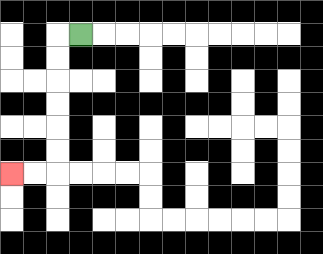{'start': '[3, 1]', 'end': '[0, 7]', 'path_directions': 'L,D,D,D,D,D,D,L,L', 'path_coordinates': '[[3, 1], [2, 1], [2, 2], [2, 3], [2, 4], [2, 5], [2, 6], [2, 7], [1, 7], [0, 7]]'}